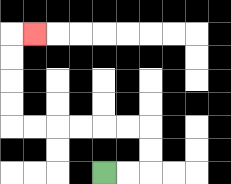{'start': '[4, 7]', 'end': '[1, 1]', 'path_directions': 'R,R,U,U,L,L,L,L,L,L,U,U,U,U,R', 'path_coordinates': '[[4, 7], [5, 7], [6, 7], [6, 6], [6, 5], [5, 5], [4, 5], [3, 5], [2, 5], [1, 5], [0, 5], [0, 4], [0, 3], [0, 2], [0, 1], [1, 1]]'}